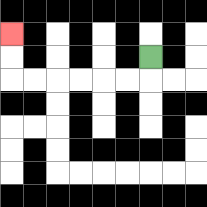{'start': '[6, 2]', 'end': '[0, 1]', 'path_directions': 'D,L,L,L,L,L,L,U,U', 'path_coordinates': '[[6, 2], [6, 3], [5, 3], [4, 3], [3, 3], [2, 3], [1, 3], [0, 3], [0, 2], [0, 1]]'}